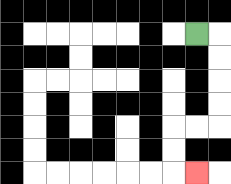{'start': '[8, 1]', 'end': '[8, 7]', 'path_directions': 'R,D,D,D,D,L,L,D,D,R', 'path_coordinates': '[[8, 1], [9, 1], [9, 2], [9, 3], [9, 4], [9, 5], [8, 5], [7, 5], [7, 6], [7, 7], [8, 7]]'}